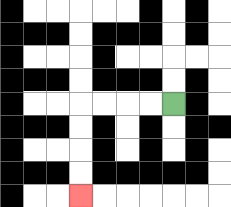{'start': '[7, 4]', 'end': '[3, 8]', 'path_directions': 'L,L,L,L,D,D,D,D', 'path_coordinates': '[[7, 4], [6, 4], [5, 4], [4, 4], [3, 4], [3, 5], [3, 6], [3, 7], [3, 8]]'}